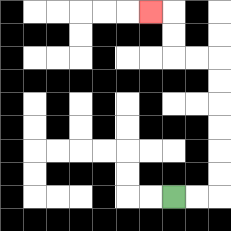{'start': '[7, 8]', 'end': '[6, 0]', 'path_directions': 'R,R,U,U,U,U,U,U,L,L,U,U,L', 'path_coordinates': '[[7, 8], [8, 8], [9, 8], [9, 7], [9, 6], [9, 5], [9, 4], [9, 3], [9, 2], [8, 2], [7, 2], [7, 1], [7, 0], [6, 0]]'}